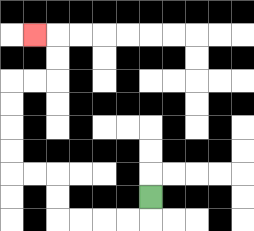{'start': '[6, 8]', 'end': '[1, 1]', 'path_directions': 'D,L,L,L,L,U,U,L,L,U,U,U,U,R,R,U,U,L', 'path_coordinates': '[[6, 8], [6, 9], [5, 9], [4, 9], [3, 9], [2, 9], [2, 8], [2, 7], [1, 7], [0, 7], [0, 6], [0, 5], [0, 4], [0, 3], [1, 3], [2, 3], [2, 2], [2, 1], [1, 1]]'}